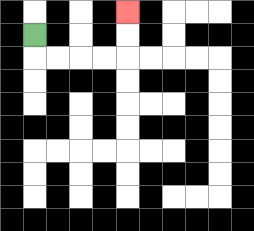{'start': '[1, 1]', 'end': '[5, 0]', 'path_directions': 'D,R,R,R,R,U,U', 'path_coordinates': '[[1, 1], [1, 2], [2, 2], [3, 2], [4, 2], [5, 2], [5, 1], [5, 0]]'}